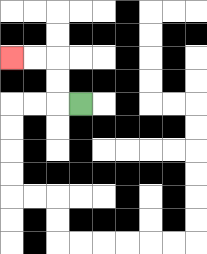{'start': '[3, 4]', 'end': '[0, 2]', 'path_directions': 'L,U,U,L,L', 'path_coordinates': '[[3, 4], [2, 4], [2, 3], [2, 2], [1, 2], [0, 2]]'}